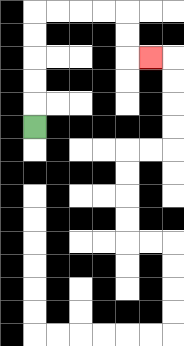{'start': '[1, 5]', 'end': '[6, 2]', 'path_directions': 'U,U,U,U,U,R,R,R,R,D,D,R', 'path_coordinates': '[[1, 5], [1, 4], [1, 3], [1, 2], [1, 1], [1, 0], [2, 0], [3, 0], [4, 0], [5, 0], [5, 1], [5, 2], [6, 2]]'}